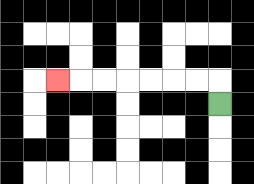{'start': '[9, 4]', 'end': '[2, 3]', 'path_directions': 'U,L,L,L,L,L,L,L', 'path_coordinates': '[[9, 4], [9, 3], [8, 3], [7, 3], [6, 3], [5, 3], [4, 3], [3, 3], [2, 3]]'}